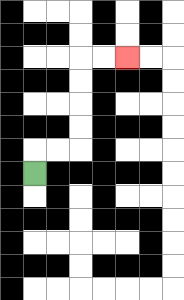{'start': '[1, 7]', 'end': '[5, 2]', 'path_directions': 'U,R,R,U,U,U,U,R,R', 'path_coordinates': '[[1, 7], [1, 6], [2, 6], [3, 6], [3, 5], [3, 4], [3, 3], [3, 2], [4, 2], [5, 2]]'}